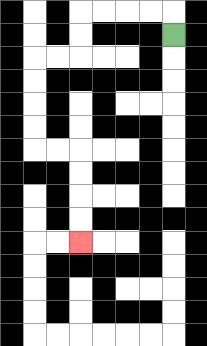{'start': '[7, 1]', 'end': '[3, 10]', 'path_directions': 'U,L,L,L,L,D,D,L,L,D,D,D,D,R,R,D,D,D,D', 'path_coordinates': '[[7, 1], [7, 0], [6, 0], [5, 0], [4, 0], [3, 0], [3, 1], [3, 2], [2, 2], [1, 2], [1, 3], [1, 4], [1, 5], [1, 6], [2, 6], [3, 6], [3, 7], [3, 8], [3, 9], [3, 10]]'}